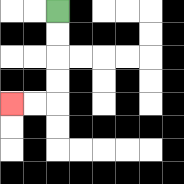{'start': '[2, 0]', 'end': '[0, 4]', 'path_directions': 'D,D,D,D,L,L', 'path_coordinates': '[[2, 0], [2, 1], [2, 2], [2, 3], [2, 4], [1, 4], [0, 4]]'}